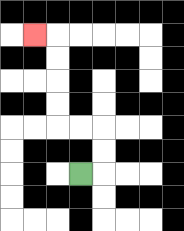{'start': '[3, 7]', 'end': '[1, 1]', 'path_directions': 'R,U,U,L,L,U,U,U,U,L', 'path_coordinates': '[[3, 7], [4, 7], [4, 6], [4, 5], [3, 5], [2, 5], [2, 4], [2, 3], [2, 2], [2, 1], [1, 1]]'}